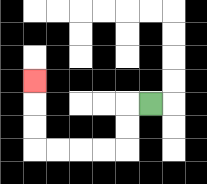{'start': '[6, 4]', 'end': '[1, 3]', 'path_directions': 'L,D,D,L,L,L,L,U,U,U', 'path_coordinates': '[[6, 4], [5, 4], [5, 5], [5, 6], [4, 6], [3, 6], [2, 6], [1, 6], [1, 5], [1, 4], [1, 3]]'}